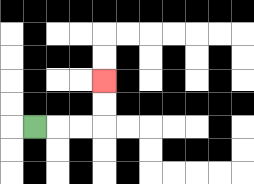{'start': '[1, 5]', 'end': '[4, 3]', 'path_directions': 'R,R,R,U,U', 'path_coordinates': '[[1, 5], [2, 5], [3, 5], [4, 5], [4, 4], [4, 3]]'}